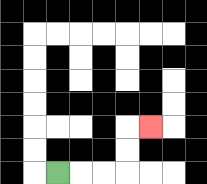{'start': '[2, 7]', 'end': '[6, 5]', 'path_directions': 'R,R,R,U,U,R', 'path_coordinates': '[[2, 7], [3, 7], [4, 7], [5, 7], [5, 6], [5, 5], [6, 5]]'}